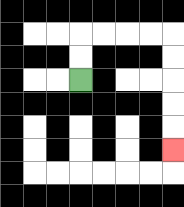{'start': '[3, 3]', 'end': '[7, 6]', 'path_directions': 'U,U,R,R,R,R,D,D,D,D,D', 'path_coordinates': '[[3, 3], [3, 2], [3, 1], [4, 1], [5, 1], [6, 1], [7, 1], [7, 2], [7, 3], [7, 4], [7, 5], [7, 6]]'}